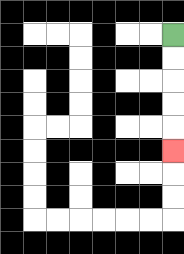{'start': '[7, 1]', 'end': '[7, 6]', 'path_directions': 'D,D,D,D,D', 'path_coordinates': '[[7, 1], [7, 2], [7, 3], [7, 4], [7, 5], [7, 6]]'}